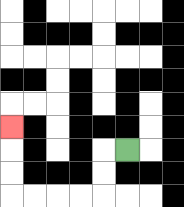{'start': '[5, 6]', 'end': '[0, 5]', 'path_directions': 'L,D,D,L,L,L,L,U,U,U', 'path_coordinates': '[[5, 6], [4, 6], [4, 7], [4, 8], [3, 8], [2, 8], [1, 8], [0, 8], [0, 7], [0, 6], [0, 5]]'}